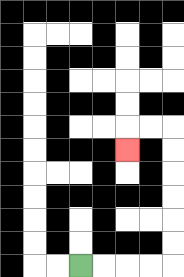{'start': '[3, 11]', 'end': '[5, 6]', 'path_directions': 'R,R,R,R,U,U,U,U,U,U,L,L,D', 'path_coordinates': '[[3, 11], [4, 11], [5, 11], [6, 11], [7, 11], [7, 10], [7, 9], [7, 8], [7, 7], [7, 6], [7, 5], [6, 5], [5, 5], [5, 6]]'}